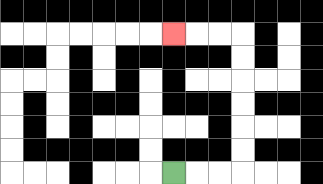{'start': '[7, 7]', 'end': '[7, 1]', 'path_directions': 'R,R,R,U,U,U,U,U,U,L,L,L', 'path_coordinates': '[[7, 7], [8, 7], [9, 7], [10, 7], [10, 6], [10, 5], [10, 4], [10, 3], [10, 2], [10, 1], [9, 1], [8, 1], [7, 1]]'}